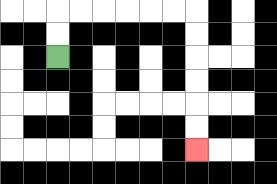{'start': '[2, 2]', 'end': '[8, 6]', 'path_directions': 'U,U,R,R,R,R,R,R,D,D,D,D,D,D', 'path_coordinates': '[[2, 2], [2, 1], [2, 0], [3, 0], [4, 0], [5, 0], [6, 0], [7, 0], [8, 0], [8, 1], [8, 2], [8, 3], [8, 4], [8, 5], [8, 6]]'}